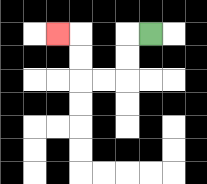{'start': '[6, 1]', 'end': '[2, 1]', 'path_directions': 'L,D,D,L,L,U,U,L', 'path_coordinates': '[[6, 1], [5, 1], [5, 2], [5, 3], [4, 3], [3, 3], [3, 2], [3, 1], [2, 1]]'}